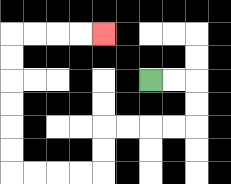{'start': '[6, 3]', 'end': '[4, 1]', 'path_directions': 'R,R,D,D,L,L,L,L,D,D,L,L,L,L,U,U,U,U,U,U,R,R,R,R', 'path_coordinates': '[[6, 3], [7, 3], [8, 3], [8, 4], [8, 5], [7, 5], [6, 5], [5, 5], [4, 5], [4, 6], [4, 7], [3, 7], [2, 7], [1, 7], [0, 7], [0, 6], [0, 5], [0, 4], [0, 3], [0, 2], [0, 1], [1, 1], [2, 1], [3, 1], [4, 1]]'}